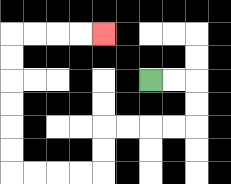{'start': '[6, 3]', 'end': '[4, 1]', 'path_directions': 'R,R,D,D,L,L,L,L,D,D,L,L,L,L,U,U,U,U,U,U,R,R,R,R', 'path_coordinates': '[[6, 3], [7, 3], [8, 3], [8, 4], [8, 5], [7, 5], [6, 5], [5, 5], [4, 5], [4, 6], [4, 7], [3, 7], [2, 7], [1, 7], [0, 7], [0, 6], [0, 5], [0, 4], [0, 3], [0, 2], [0, 1], [1, 1], [2, 1], [3, 1], [4, 1]]'}